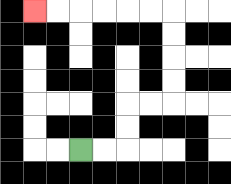{'start': '[3, 6]', 'end': '[1, 0]', 'path_directions': 'R,R,U,U,R,R,U,U,U,U,L,L,L,L,L,L', 'path_coordinates': '[[3, 6], [4, 6], [5, 6], [5, 5], [5, 4], [6, 4], [7, 4], [7, 3], [7, 2], [7, 1], [7, 0], [6, 0], [5, 0], [4, 0], [3, 0], [2, 0], [1, 0]]'}